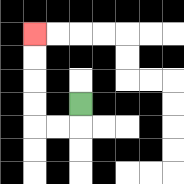{'start': '[3, 4]', 'end': '[1, 1]', 'path_directions': 'D,L,L,U,U,U,U', 'path_coordinates': '[[3, 4], [3, 5], [2, 5], [1, 5], [1, 4], [1, 3], [1, 2], [1, 1]]'}